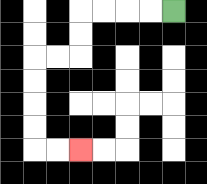{'start': '[7, 0]', 'end': '[3, 6]', 'path_directions': 'L,L,L,L,D,D,L,L,D,D,D,D,R,R', 'path_coordinates': '[[7, 0], [6, 0], [5, 0], [4, 0], [3, 0], [3, 1], [3, 2], [2, 2], [1, 2], [1, 3], [1, 4], [1, 5], [1, 6], [2, 6], [3, 6]]'}